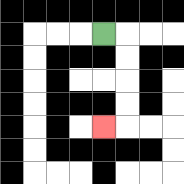{'start': '[4, 1]', 'end': '[4, 5]', 'path_directions': 'R,D,D,D,D,L', 'path_coordinates': '[[4, 1], [5, 1], [5, 2], [5, 3], [5, 4], [5, 5], [4, 5]]'}